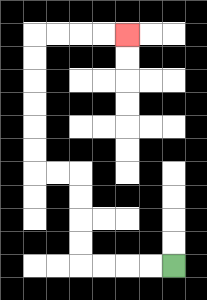{'start': '[7, 11]', 'end': '[5, 1]', 'path_directions': 'L,L,L,L,U,U,U,U,L,L,U,U,U,U,U,U,R,R,R,R', 'path_coordinates': '[[7, 11], [6, 11], [5, 11], [4, 11], [3, 11], [3, 10], [3, 9], [3, 8], [3, 7], [2, 7], [1, 7], [1, 6], [1, 5], [1, 4], [1, 3], [1, 2], [1, 1], [2, 1], [3, 1], [4, 1], [5, 1]]'}